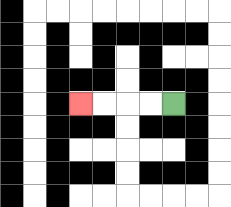{'start': '[7, 4]', 'end': '[3, 4]', 'path_directions': 'L,L,L,L', 'path_coordinates': '[[7, 4], [6, 4], [5, 4], [4, 4], [3, 4]]'}